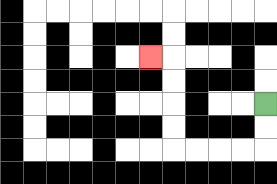{'start': '[11, 4]', 'end': '[6, 2]', 'path_directions': 'D,D,L,L,L,L,U,U,U,U,L', 'path_coordinates': '[[11, 4], [11, 5], [11, 6], [10, 6], [9, 6], [8, 6], [7, 6], [7, 5], [7, 4], [7, 3], [7, 2], [6, 2]]'}